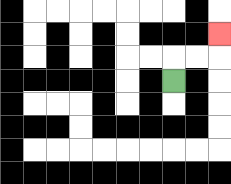{'start': '[7, 3]', 'end': '[9, 1]', 'path_directions': 'U,R,R,U', 'path_coordinates': '[[7, 3], [7, 2], [8, 2], [9, 2], [9, 1]]'}